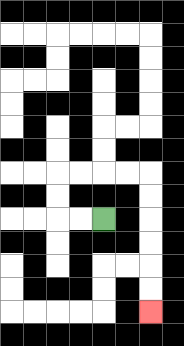{'start': '[4, 9]', 'end': '[6, 13]', 'path_directions': 'L,L,U,U,R,R,R,R,D,D,D,D,D,D', 'path_coordinates': '[[4, 9], [3, 9], [2, 9], [2, 8], [2, 7], [3, 7], [4, 7], [5, 7], [6, 7], [6, 8], [6, 9], [6, 10], [6, 11], [6, 12], [6, 13]]'}